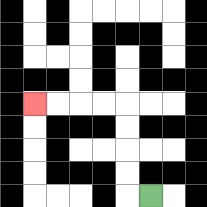{'start': '[6, 8]', 'end': '[1, 4]', 'path_directions': 'L,U,U,U,U,L,L,L,L', 'path_coordinates': '[[6, 8], [5, 8], [5, 7], [5, 6], [5, 5], [5, 4], [4, 4], [3, 4], [2, 4], [1, 4]]'}